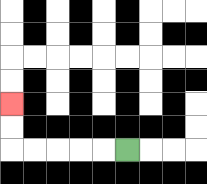{'start': '[5, 6]', 'end': '[0, 4]', 'path_directions': 'L,L,L,L,L,U,U', 'path_coordinates': '[[5, 6], [4, 6], [3, 6], [2, 6], [1, 6], [0, 6], [0, 5], [0, 4]]'}